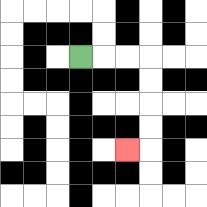{'start': '[3, 2]', 'end': '[5, 6]', 'path_directions': 'R,R,R,D,D,D,D,L', 'path_coordinates': '[[3, 2], [4, 2], [5, 2], [6, 2], [6, 3], [6, 4], [6, 5], [6, 6], [5, 6]]'}